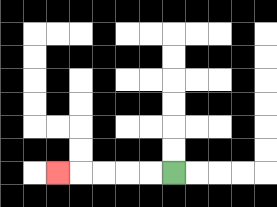{'start': '[7, 7]', 'end': '[2, 7]', 'path_directions': 'L,L,L,L,L', 'path_coordinates': '[[7, 7], [6, 7], [5, 7], [4, 7], [3, 7], [2, 7]]'}